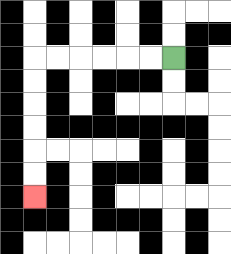{'start': '[7, 2]', 'end': '[1, 8]', 'path_directions': 'L,L,L,L,L,L,D,D,D,D,D,D', 'path_coordinates': '[[7, 2], [6, 2], [5, 2], [4, 2], [3, 2], [2, 2], [1, 2], [1, 3], [1, 4], [1, 5], [1, 6], [1, 7], [1, 8]]'}